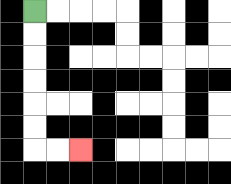{'start': '[1, 0]', 'end': '[3, 6]', 'path_directions': 'D,D,D,D,D,D,R,R', 'path_coordinates': '[[1, 0], [1, 1], [1, 2], [1, 3], [1, 4], [1, 5], [1, 6], [2, 6], [3, 6]]'}